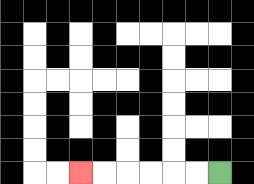{'start': '[9, 7]', 'end': '[3, 7]', 'path_directions': 'L,L,L,L,L,L', 'path_coordinates': '[[9, 7], [8, 7], [7, 7], [6, 7], [5, 7], [4, 7], [3, 7]]'}